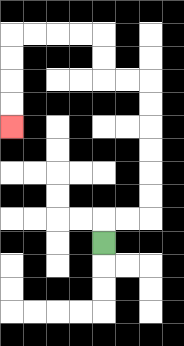{'start': '[4, 10]', 'end': '[0, 5]', 'path_directions': 'U,R,R,U,U,U,U,U,U,L,L,U,U,L,L,L,L,D,D,D,D', 'path_coordinates': '[[4, 10], [4, 9], [5, 9], [6, 9], [6, 8], [6, 7], [6, 6], [6, 5], [6, 4], [6, 3], [5, 3], [4, 3], [4, 2], [4, 1], [3, 1], [2, 1], [1, 1], [0, 1], [0, 2], [0, 3], [0, 4], [0, 5]]'}